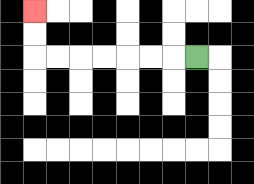{'start': '[8, 2]', 'end': '[1, 0]', 'path_directions': 'L,L,L,L,L,L,L,U,U', 'path_coordinates': '[[8, 2], [7, 2], [6, 2], [5, 2], [4, 2], [3, 2], [2, 2], [1, 2], [1, 1], [1, 0]]'}